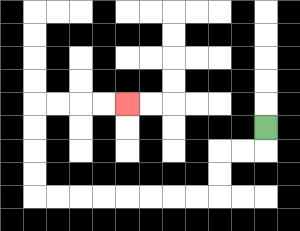{'start': '[11, 5]', 'end': '[5, 4]', 'path_directions': 'D,L,L,D,D,L,L,L,L,L,L,L,L,U,U,U,U,R,R,R,R', 'path_coordinates': '[[11, 5], [11, 6], [10, 6], [9, 6], [9, 7], [9, 8], [8, 8], [7, 8], [6, 8], [5, 8], [4, 8], [3, 8], [2, 8], [1, 8], [1, 7], [1, 6], [1, 5], [1, 4], [2, 4], [3, 4], [4, 4], [5, 4]]'}